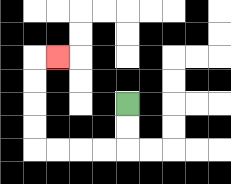{'start': '[5, 4]', 'end': '[2, 2]', 'path_directions': 'D,D,L,L,L,L,U,U,U,U,R', 'path_coordinates': '[[5, 4], [5, 5], [5, 6], [4, 6], [3, 6], [2, 6], [1, 6], [1, 5], [1, 4], [1, 3], [1, 2], [2, 2]]'}